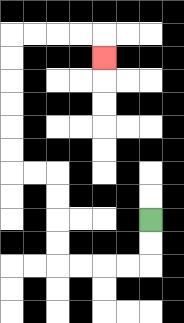{'start': '[6, 9]', 'end': '[4, 2]', 'path_directions': 'D,D,L,L,L,L,U,U,U,U,L,L,U,U,U,U,U,U,R,R,R,R,D', 'path_coordinates': '[[6, 9], [6, 10], [6, 11], [5, 11], [4, 11], [3, 11], [2, 11], [2, 10], [2, 9], [2, 8], [2, 7], [1, 7], [0, 7], [0, 6], [0, 5], [0, 4], [0, 3], [0, 2], [0, 1], [1, 1], [2, 1], [3, 1], [4, 1], [4, 2]]'}